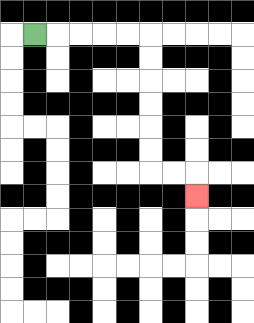{'start': '[1, 1]', 'end': '[8, 8]', 'path_directions': 'R,R,R,R,R,D,D,D,D,D,D,R,R,D', 'path_coordinates': '[[1, 1], [2, 1], [3, 1], [4, 1], [5, 1], [6, 1], [6, 2], [6, 3], [6, 4], [6, 5], [6, 6], [6, 7], [7, 7], [8, 7], [8, 8]]'}